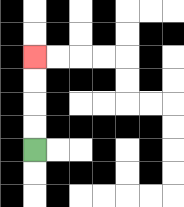{'start': '[1, 6]', 'end': '[1, 2]', 'path_directions': 'U,U,U,U', 'path_coordinates': '[[1, 6], [1, 5], [1, 4], [1, 3], [1, 2]]'}